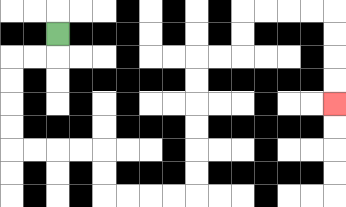{'start': '[2, 1]', 'end': '[14, 4]', 'path_directions': 'D,L,L,D,D,D,D,R,R,R,R,D,D,R,R,R,R,U,U,U,U,U,U,R,R,U,U,R,R,R,R,D,D,D,D', 'path_coordinates': '[[2, 1], [2, 2], [1, 2], [0, 2], [0, 3], [0, 4], [0, 5], [0, 6], [1, 6], [2, 6], [3, 6], [4, 6], [4, 7], [4, 8], [5, 8], [6, 8], [7, 8], [8, 8], [8, 7], [8, 6], [8, 5], [8, 4], [8, 3], [8, 2], [9, 2], [10, 2], [10, 1], [10, 0], [11, 0], [12, 0], [13, 0], [14, 0], [14, 1], [14, 2], [14, 3], [14, 4]]'}